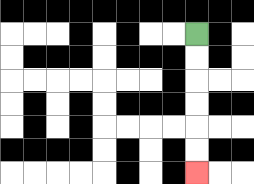{'start': '[8, 1]', 'end': '[8, 7]', 'path_directions': 'D,D,D,D,D,D', 'path_coordinates': '[[8, 1], [8, 2], [8, 3], [8, 4], [8, 5], [8, 6], [8, 7]]'}